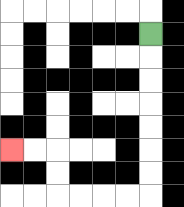{'start': '[6, 1]', 'end': '[0, 6]', 'path_directions': 'D,D,D,D,D,D,D,L,L,L,L,U,U,L,L', 'path_coordinates': '[[6, 1], [6, 2], [6, 3], [6, 4], [6, 5], [6, 6], [6, 7], [6, 8], [5, 8], [4, 8], [3, 8], [2, 8], [2, 7], [2, 6], [1, 6], [0, 6]]'}